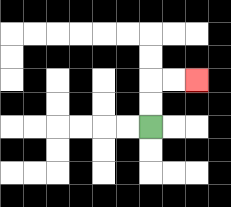{'start': '[6, 5]', 'end': '[8, 3]', 'path_directions': 'U,U,R,R', 'path_coordinates': '[[6, 5], [6, 4], [6, 3], [7, 3], [8, 3]]'}